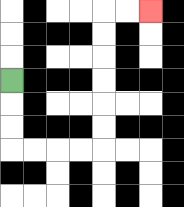{'start': '[0, 3]', 'end': '[6, 0]', 'path_directions': 'D,D,D,R,R,R,R,U,U,U,U,U,U,R,R', 'path_coordinates': '[[0, 3], [0, 4], [0, 5], [0, 6], [1, 6], [2, 6], [3, 6], [4, 6], [4, 5], [4, 4], [4, 3], [4, 2], [4, 1], [4, 0], [5, 0], [6, 0]]'}